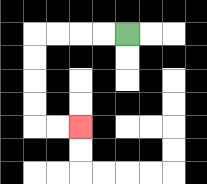{'start': '[5, 1]', 'end': '[3, 5]', 'path_directions': 'L,L,L,L,D,D,D,D,R,R', 'path_coordinates': '[[5, 1], [4, 1], [3, 1], [2, 1], [1, 1], [1, 2], [1, 3], [1, 4], [1, 5], [2, 5], [3, 5]]'}